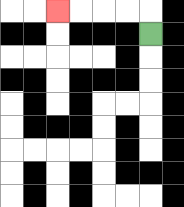{'start': '[6, 1]', 'end': '[2, 0]', 'path_directions': 'U,L,L,L,L', 'path_coordinates': '[[6, 1], [6, 0], [5, 0], [4, 0], [3, 0], [2, 0]]'}